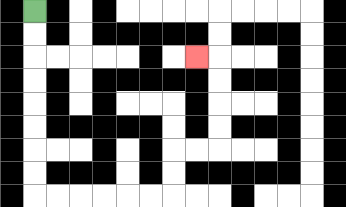{'start': '[1, 0]', 'end': '[8, 2]', 'path_directions': 'D,D,D,D,D,D,D,D,R,R,R,R,R,R,U,U,R,R,U,U,U,U,L', 'path_coordinates': '[[1, 0], [1, 1], [1, 2], [1, 3], [1, 4], [1, 5], [1, 6], [1, 7], [1, 8], [2, 8], [3, 8], [4, 8], [5, 8], [6, 8], [7, 8], [7, 7], [7, 6], [8, 6], [9, 6], [9, 5], [9, 4], [9, 3], [9, 2], [8, 2]]'}